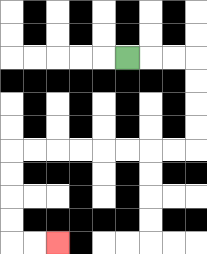{'start': '[5, 2]', 'end': '[2, 10]', 'path_directions': 'R,R,R,D,D,D,D,L,L,L,L,L,L,L,L,D,D,D,D,R,R', 'path_coordinates': '[[5, 2], [6, 2], [7, 2], [8, 2], [8, 3], [8, 4], [8, 5], [8, 6], [7, 6], [6, 6], [5, 6], [4, 6], [3, 6], [2, 6], [1, 6], [0, 6], [0, 7], [0, 8], [0, 9], [0, 10], [1, 10], [2, 10]]'}